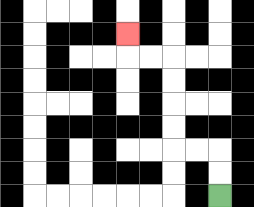{'start': '[9, 8]', 'end': '[5, 1]', 'path_directions': 'U,U,L,L,U,U,U,U,L,L,U', 'path_coordinates': '[[9, 8], [9, 7], [9, 6], [8, 6], [7, 6], [7, 5], [7, 4], [7, 3], [7, 2], [6, 2], [5, 2], [5, 1]]'}